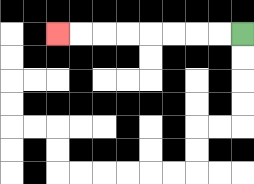{'start': '[10, 1]', 'end': '[2, 1]', 'path_directions': 'L,L,L,L,L,L,L,L', 'path_coordinates': '[[10, 1], [9, 1], [8, 1], [7, 1], [6, 1], [5, 1], [4, 1], [3, 1], [2, 1]]'}